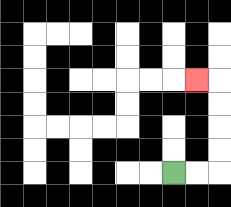{'start': '[7, 7]', 'end': '[8, 3]', 'path_directions': 'R,R,U,U,U,U,L', 'path_coordinates': '[[7, 7], [8, 7], [9, 7], [9, 6], [9, 5], [9, 4], [9, 3], [8, 3]]'}